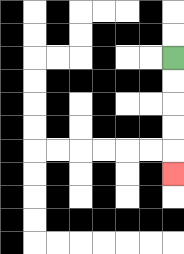{'start': '[7, 2]', 'end': '[7, 7]', 'path_directions': 'D,D,D,D,D', 'path_coordinates': '[[7, 2], [7, 3], [7, 4], [7, 5], [7, 6], [7, 7]]'}